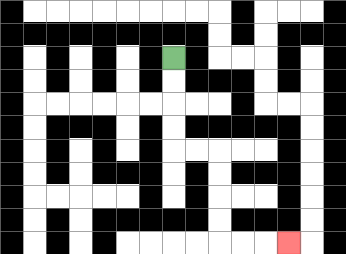{'start': '[7, 2]', 'end': '[12, 10]', 'path_directions': 'D,D,D,D,R,R,D,D,D,D,R,R,R', 'path_coordinates': '[[7, 2], [7, 3], [7, 4], [7, 5], [7, 6], [8, 6], [9, 6], [9, 7], [9, 8], [9, 9], [9, 10], [10, 10], [11, 10], [12, 10]]'}